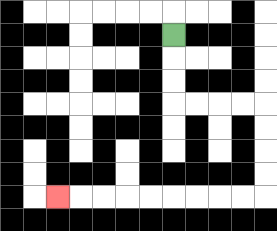{'start': '[7, 1]', 'end': '[2, 8]', 'path_directions': 'D,D,D,R,R,R,R,D,D,D,D,L,L,L,L,L,L,L,L,L', 'path_coordinates': '[[7, 1], [7, 2], [7, 3], [7, 4], [8, 4], [9, 4], [10, 4], [11, 4], [11, 5], [11, 6], [11, 7], [11, 8], [10, 8], [9, 8], [8, 8], [7, 8], [6, 8], [5, 8], [4, 8], [3, 8], [2, 8]]'}